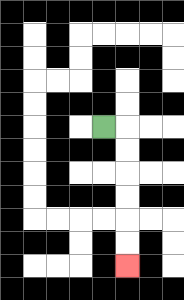{'start': '[4, 5]', 'end': '[5, 11]', 'path_directions': 'R,D,D,D,D,D,D', 'path_coordinates': '[[4, 5], [5, 5], [5, 6], [5, 7], [5, 8], [5, 9], [5, 10], [5, 11]]'}